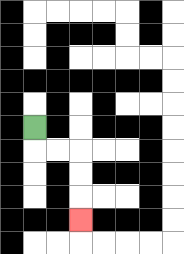{'start': '[1, 5]', 'end': '[3, 9]', 'path_directions': 'D,R,R,D,D,D', 'path_coordinates': '[[1, 5], [1, 6], [2, 6], [3, 6], [3, 7], [3, 8], [3, 9]]'}